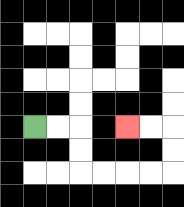{'start': '[1, 5]', 'end': '[5, 5]', 'path_directions': 'R,R,D,D,R,R,R,R,U,U,L,L', 'path_coordinates': '[[1, 5], [2, 5], [3, 5], [3, 6], [3, 7], [4, 7], [5, 7], [6, 7], [7, 7], [7, 6], [7, 5], [6, 5], [5, 5]]'}